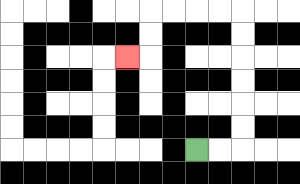{'start': '[8, 6]', 'end': '[5, 2]', 'path_directions': 'R,R,U,U,U,U,U,U,L,L,L,L,D,D,L', 'path_coordinates': '[[8, 6], [9, 6], [10, 6], [10, 5], [10, 4], [10, 3], [10, 2], [10, 1], [10, 0], [9, 0], [8, 0], [7, 0], [6, 0], [6, 1], [6, 2], [5, 2]]'}